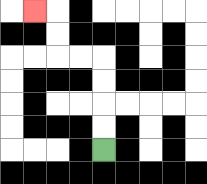{'start': '[4, 6]', 'end': '[1, 0]', 'path_directions': 'U,U,U,U,L,L,U,U,L', 'path_coordinates': '[[4, 6], [4, 5], [4, 4], [4, 3], [4, 2], [3, 2], [2, 2], [2, 1], [2, 0], [1, 0]]'}